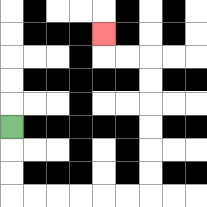{'start': '[0, 5]', 'end': '[4, 1]', 'path_directions': 'D,D,D,R,R,R,R,R,R,U,U,U,U,U,U,L,L,U', 'path_coordinates': '[[0, 5], [0, 6], [0, 7], [0, 8], [1, 8], [2, 8], [3, 8], [4, 8], [5, 8], [6, 8], [6, 7], [6, 6], [6, 5], [6, 4], [6, 3], [6, 2], [5, 2], [4, 2], [4, 1]]'}